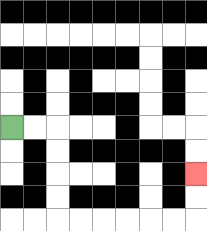{'start': '[0, 5]', 'end': '[8, 7]', 'path_directions': 'R,R,D,D,D,D,R,R,R,R,R,R,U,U', 'path_coordinates': '[[0, 5], [1, 5], [2, 5], [2, 6], [2, 7], [2, 8], [2, 9], [3, 9], [4, 9], [5, 9], [6, 9], [7, 9], [8, 9], [8, 8], [8, 7]]'}